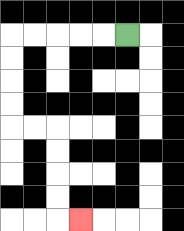{'start': '[5, 1]', 'end': '[3, 9]', 'path_directions': 'L,L,L,L,L,D,D,D,D,R,R,D,D,D,D,R', 'path_coordinates': '[[5, 1], [4, 1], [3, 1], [2, 1], [1, 1], [0, 1], [0, 2], [0, 3], [0, 4], [0, 5], [1, 5], [2, 5], [2, 6], [2, 7], [2, 8], [2, 9], [3, 9]]'}